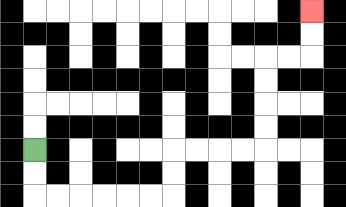{'start': '[1, 6]', 'end': '[13, 0]', 'path_directions': 'D,D,R,R,R,R,R,R,U,U,R,R,R,R,U,U,U,U,R,R,U,U', 'path_coordinates': '[[1, 6], [1, 7], [1, 8], [2, 8], [3, 8], [4, 8], [5, 8], [6, 8], [7, 8], [7, 7], [7, 6], [8, 6], [9, 6], [10, 6], [11, 6], [11, 5], [11, 4], [11, 3], [11, 2], [12, 2], [13, 2], [13, 1], [13, 0]]'}